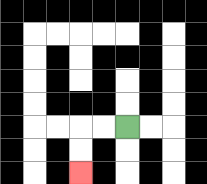{'start': '[5, 5]', 'end': '[3, 7]', 'path_directions': 'L,L,D,D', 'path_coordinates': '[[5, 5], [4, 5], [3, 5], [3, 6], [3, 7]]'}